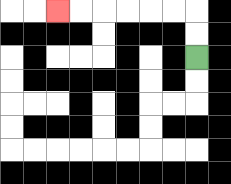{'start': '[8, 2]', 'end': '[2, 0]', 'path_directions': 'U,U,L,L,L,L,L,L', 'path_coordinates': '[[8, 2], [8, 1], [8, 0], [7, 0], [6, 0], [5, 0], [4, 0], [3, 0], [2, 0]]'}